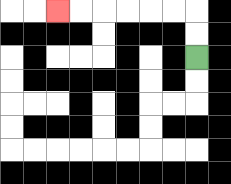{'start': '[8, 2]', 'end': '[2, 0]', 'path_directions': 'U,U,L,L,L,L,L,L', 'path_coordinates': '[[8, 2], [8, 1], [8, 0], [7, 0], [6, 0], [5, 0], [4, 0], [3, 0], [2, 0]]'}